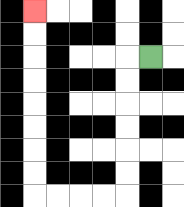{'start': '[6, 2]', 'end': '[1, 0]', 'path_directions': 'L,D,D,D,D,D,D,L,L,L,L,U,U,U,U,U,U,U,U', 'path_coordinates': '[[6, 2], [5, 2], [5, 3], [5, 4], [5, 5], [5, 6], [5, 7], [5, 8], [4, 8], [3, 8], [2, 8], [1, 8], [1, 7], [1, 6], [1, 5], [1, 4], [1, 3], [1, 2], [1, 1], [1, 0]]'}